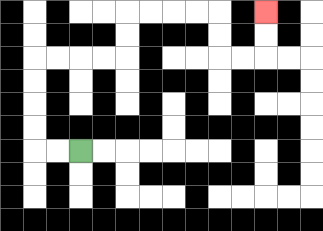{'start': '[3, 6]', 'end': '[11, 0]', 'path_directions': 'L,L,U,U,U,U,R,R,R,R,U,U,R,R,R,R,D,D,R,R,U,U', 'path_coordinates': '[[3, 6], [2, 6], [1, 6], [1, 5], [1, 4], [1, 3], [1, 2], [2, 2], [3, 2], [4, 2], [5, 2], [5, 1], [5, 0], [6, 0], [7, 0], [8, 0], [9, 0], [9, 1], [9, 2], [10, 2], [11, 2], [11, 1], [11, 0]]'}